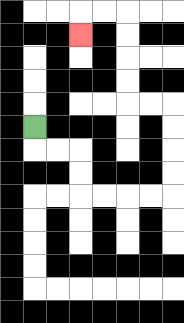{'start': '[1, 5]', 'end': '[3, 1]', 'path_directions': 'D,R,R,D,D,R,R,R,R,U,U,U,U,L,L,U,U,U,U,L,L,D', 'path_coordinates': '[[1, 5], [1, 6], [2, 6], [3, 6], [3, 7], [3, 8], [4, 8], [5, 8], [6, 8], [7, 8], [7, 7], [7, 6], [7, 5], [7, 4], [6, 4], [5, 4], [5, 3], [5, 2], [5, 1], [5, 0], [4, 0], [3, 0], [3, 1]]'}